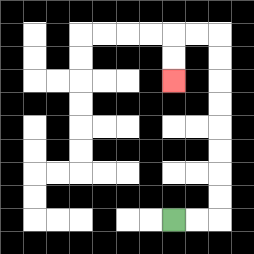{'start': '[7, 9]', 'end': '[7, 3]', 'path_directions': 'R,R,U,U,U,U,U,U,U,U,L,L,D,D', 'path_coordinates': '[[7, 9], [8, 9], [9, 9], [9, 8], [9, 7], [9, 6], [9, 5], [9, 4], [9, 3], [9, 2], [9, 1], [8, 1], [7, 1], [7, 2], [7, 3]]'}